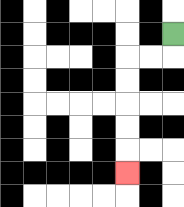{'start': '[7, 1]', 'end': '[5, 7]', 'path_directions': 'D,L,L,D,D,D,D,D', 'path_coordinates': '[[7, 1], [7, 2], [6, 2], [5, 2], [5, 3], [5, 4], [5, 5], [5, 6], [5, 7]]'}